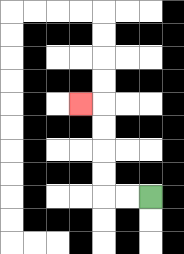{'start': '[6, 8]', 'end': '[3, 4]', 'path_directions': 'L,L,U,U,U,U,L', 'path_coordinates': '[[6, 8], [5, 8], [4, 8], [4, 7], [4, 6], [4, 5], [4, 4], [3, 4]]'}